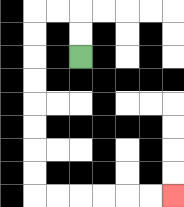{'start': '[3, 2]', 'end': '[7, 8]', 'path_directions': 'U,U,L,L,D,D,D,D,D,D,D,D,R,R,R,R,R,R', 'path_coordinates': '[[3, 2], [3, 1], [3, 0], [2, 0], [1, 0], [1, 1], [1, 2], [1, 3], [1, 4], [1, 5], [1, 6], [1, 7], [1, 8], [2, 8], [3, 8], [4, 8], [5, 8], [6, 8], [7, 8]]'}